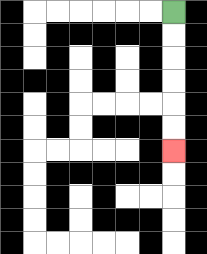{'start': '[7, 0]', 'end': '[7, 6]', 'path_directions': 'D,D,D,D,D,D', 'path_coordinates': '[[7, 0], [7, 1], [7, 2], [7, 3], [7, 4], [7, 5], [7, 6]]'}